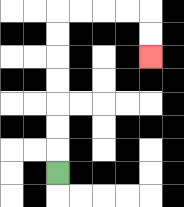{'start': '[2, 7]', 'end': '[6, 2]', 'path_directions': 'U,U,U,U,U,U,U,R,R,R,R,D,D', 'path_coordinates': '[[2, 7], [2, 6], [2, 5], [2, 4], [2, 3], [2, 2], [2, 1], [2, 0], [3, 0], [4, 0], [5, 0], [6, 0], [6, 1], [6, 2]]'}